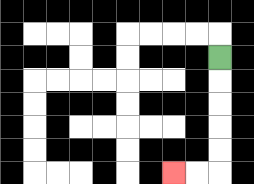{'start': '[9, 2]', 'end': '[7, 7]', 'path_directions': 'D,D,D,D,D,L,L', 'path_coordinates': '[[9, 2], [9, 3], [9, 4], [9, 5], [9, 6], [9, 7], [8, 7], [7, 7]]'}